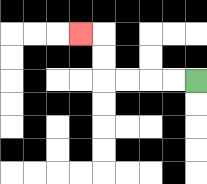{'start': '[8, 3]', 'end': '[3, 1]', 'path_directions': 'L,L,L,L,U,U,L', 'path_coordinates': '[[8, 3], [7, 3], [6, 3], [5, 3], [4, 3], [4, 2], [4, 1], [3, 1]]'}